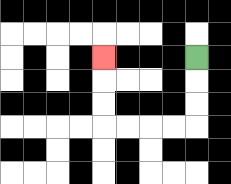{'start': '[8, 2]', 'end': '[4, 2]', 'path_directions': 'D,D,D,L,L,L,L,U,U,U', 'path_coordinates': '[[8, 2], [8, 3], [8, 4], [8, 5], [7, 5], [6, 5], [5, 5], [4, 5], [4, 4], [4, 3], [4, 2]]'}